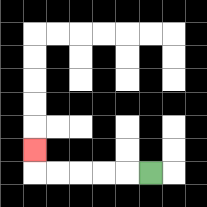{'start': '[6, 7]', 'end': '[1, 6]', 'path_directions': 'L,L,L,L,L,U', 'path_coordinates': '[[6, 7], [5, 7], [4, 7], [3, 7], [2, 7], [1, 7], [1, 6]]'}